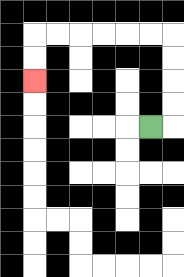{'start': '[6, 5]', 'end': '[1, 3]', 'path_directions': 'R,U,U,U,U,L,L,L,L,L,L,D,D', 'path_coordinates': '[[6, 5], [7, 5], [7, 4], [7, 3], [7, 2], [7, 1], [6, 1], [5, 1], [4, 1], [3, 1], [2, 1], [1, 1], [1, 2], [1, 3]]'}